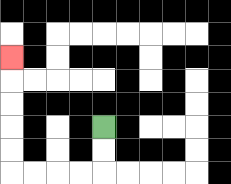{'start': '[4, 5]', 'end': '[0, 2]', 'path_directions': 'D,D,L,L,L,L,U,U,U,U,U', 'path_coordinates': '[[4, 5], [4, 6], [4, 7], [3, 7], [2, 7], [1, 7], [0, 7], [0, 6], [0, 5], [0, 4], [0, 3], [0, 2]]'}